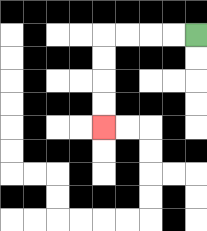{'start': '[8, 1]', 'end': '[4, 5]', 'path_directions': 'L,L,L,L,D,D,D,D', 'path_coordinates': '[[8, 1], [7, 1], [6, 1], [5, 1], [4, 1], [4, 2], [4, 3], [4, 4], [4, 5]]'}